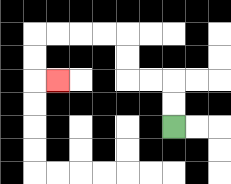{'start': '[7, 5]', 'end': '[2, 3]', 'path_directions': 'U,U,L,L,U,U,L,L,L,L,D,D,R', 'path_coordinates': '[[7, 5], [7, 4], [7, 3], [6, 3], [5, 3], [5, 2], [5, 1], [4, 1], [3, 1], [2, 1], [1, 1], [1, 2], [1, 3], [2, 3]]'}